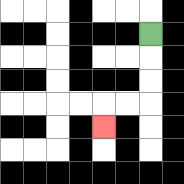{'start': '[6, 1]', 'end': '[4, 5]', 'path_directions': 'D,D,D,L,L,D', 'path_coordinates': '[[6, 1], [6, 2], [6, 3], [6, 4], [5, 4], [4, 4], [4, 5]]'}